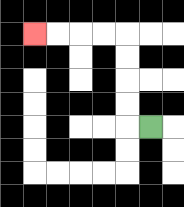{'start': '[6, 5]', 'end': '[1, 1]', 'path_directions': 'L,U,U,U,U,L,L,L,L', 'path_coordinates': '[[6, 5], [5, 5], [5, 4], [5, 3], [5, 2], [5, 1], [4, 1], [3, 1], [2, 1], [1, 1]]'}